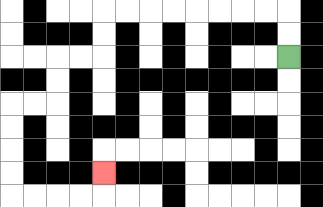{'start': '[12, 2]', 'end': '[4, 7]', 'path_directions': 'U,U,L,L,L,L,L,L,L,L,D,D,L,L,D,D,L,L,D,D,D,D,R,R,R,R,U', 'path_coordinates': '[[12, 2], [12, 1], [12, 0], [11, 0], [10, 0], [9, 0], [8, 0], [7, 0], [6, 0], [5, 0], [4, 0], [4, 1], [4, 2], [3, 2], [2, 2], [2, 3], [2, 4], [1, 4], [0, 4], [0, 5], [0, 6], [0, 7], [0, 8], [1, 8], [2, 8], [3, 8], [4, 8], [4, 7]]'}